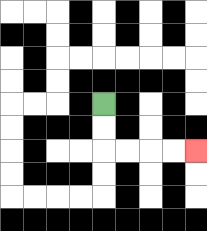{'start': '[4, 4]', 'end': '[8, 6]', 'path_directions': 'D,D,R,R,R,R', 'path_coordinates': '[[4, 4], [4, 5], [4, 6], [5, 6], [6, 6], [7, 6], [8, 6]]'}